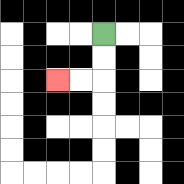{'start': '[4, 1]', 'end': '[2, 3]', 'path_directions': 'D,D,L,L', 'path_coordinates': '[[4, 1], [4, 2], [4, 3], [3, 3], [2, 3]]'}